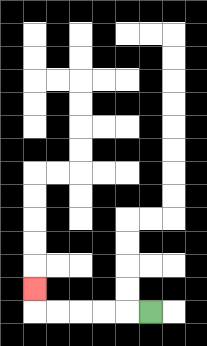{'start': '[6, 13]', 'end': '[1, 12]', 'path_directions': 'L,L,L,L,L,U', 'path_coordinates': '[[6, 13], [5, 13], [4, 13], [3, 13], [2, 13], [1, 13], [1, 12]]'}